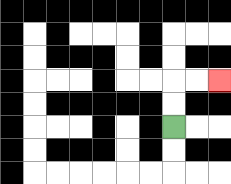{'start': '[7, 5]', 'end': '[9, 3]', 'path_directions': 'U,U,R,R', 'path_coordinates': '[[7, 5], [7, 4], [7, 3], [8, 3], [9, 3]]'}